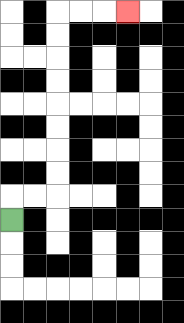{'start': '[0, 9]', 'end': '[5, 0]', 'path_directions': 'U,R,R,U,U,U,U,U,U,U,U,R,R,R', 'path_coordinates': '[[0, 9], [0, 8], [1, 8], [2, 8], [2, 7], [2, 6], [2, 5], [2, 4], [2, 3], [2, 2], [2, 1], [2, 0], [3, 0], [4, 0], [5, 0]]'}